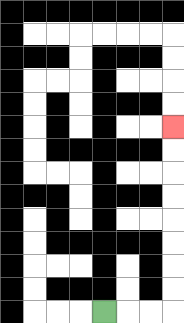{'start': '[4, 13]', 'end': '[7, 5]', 'path_directions': 'R,R,R,U,U,U,U,U,U,U,U', 'path_coordinates': '[[4, 13], [5, 13], [6, 13], [7, 13], [7, 12], [7, 11], [7, 10], [7, 9], [7, 8], [7, 7], [7, 6], [7, 5]]'}